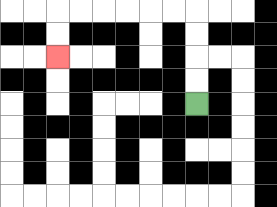{'start': '[8, 4]', 'end': '[2, 2]', 'path_directions': 'U,U,U,U,L,L,L,L,L,L,D,D', 'path_coordinates': '[[8, 4], [8, 3], [8, 2], [8, 1], [8, 0], [7, 0], [6, 0], [5, 0], [4, 0], [3, 0], [2, 0], [2, 1], [2, 2]]'}